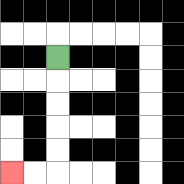{'start': '[2, 2]', 'end': '[0, 7]', 'path_directions': 'D,D,D,D,D,L,L', 'path_coordinates': '[[2, 2], [2, 3], [2, 4], [2, 5], [2, 6], [2, 7], [1, 7], [0, 7]]'}